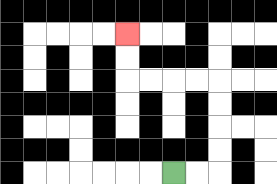{'start': '[7, 7]', 'end': '[5, 1]', 'path_directions': 'R,R,U,U,U,U,L,L,L,L,U,U', 'path_coordinates': '[[7, 7], [8, 7], [9, 7], [9, 6], [9, 5], [9, 4], [9, 3], [8, 3], [7, 3], [6, 3], [5, 3], [5, 2], [5, 1]]'}